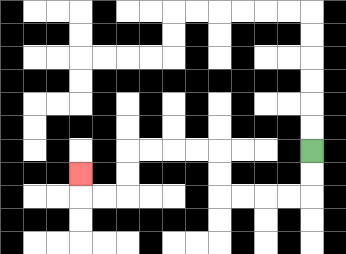{'start': '[13, 6]', 'end': '[3, 7]', 'path_directions': 'D,D,L,L,L,L,U,U,L,L,L,L,D,D,L,L,U', 'path_coordinates': '[[13, 6], [13, 7], [13, 8], [12, 8], [11, 8], [10, 8], [9, 8], [9, 7], [9, 6], [8, 6], [7, 6], [6, 6], [5, 6], [5, 7], [5, 8], [4, 8], [3, 8], [3, 7]]'}